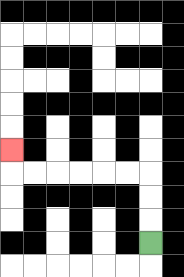{'start': '[6, 10]', 'end': '[0, 6]', 'path_directions': 'U,U,U,L,L,L,L,L,L,U', 'path_coordinates': '[[6, 10], [6, 9], [6, 8], [6, 7], [5, 7], [4, 7], [3, 7], [2, 7], [1, 7], [0, 7], [0, 6]]'}